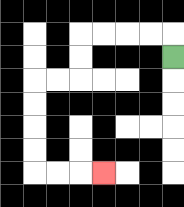{'start': '[7, 2]', 'end': '[4, 7]', 'path_directions': 'U,L,L,L,L,D,D,L,L,D,D,D,D,R,R,R', 'path_coordinates': '[[7, 2], [7, 1], [6, 1], [5, 1], [4, 1], [3, 1], [3, 2], [3, 3], [2, 3], [1, 3], [1, 4], [1, 5], [1, 6], [1, 7], [2, 7], [3, 7], [4, 7]]'}